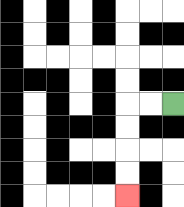{'start': '[7, 4]', 'end': '[5, 8]', 'path_directions': 'L,L,D,D,D,D', 'path_coordinates': '[[7, 4], [6, 4], [5, 4], [5, 5], [5, 6], [5, 7], [5, 8]]'}